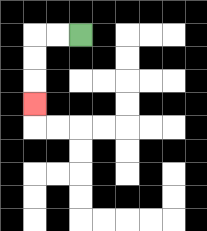{'start': '[3, 1]', 'end': '[1, 4]', 'path_directions': 'L,L,D,D,D', 'path_coordinates': '[[3, 1], [2, 1], [1, 1], [1, 2], [1, 3], [1, 4]]'}